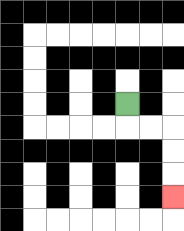{'start': '[5, 4]', 'end': '[7, 8]', 'path_directions': 'D,R,R,D,D,D', 'path_coordinates': '[[5, 4], [5, 5], [6, 5], [7, 5], [7, 6], [7, 7], [7, 8]]'}